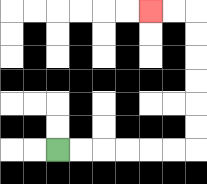{'start': '[2, 6]', 'end': '[6, 0]', 'path_directions': 'R,R,R,R,R,R,U,U,U,U,U,U,L,L', 'path_coordinates': '[[2, 6], [3, 6], [4, 6], [5, 6], [6, 6], [7, 6], [8, 6], [8, 5], [8, 4], [8, 3], [8, 2], [8, 1], [8, 0], [7, 0], [6, 0]]'}